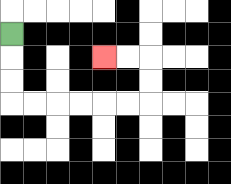{'start': '[0, 1]', 'end': '[4, 2]', 'path_directions': 'D,D,D,R,R,R,R,R,R,U,U,L,L', 'path_coordinates': '[[0, 1], [0, 2], [0, 3], [0, 4], [1, 4], [2, 4], [3, 4], [4, 4], [5, 4], [6, 4], [6, 3], [6, 2], [5, 2], [4, 2]]'}